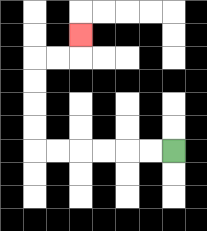{'start': '[7, 6]', 'end': '[3, 1]', 'path_directions': 'L,L,L,L,L,L,U,U,U,U,R,R,U', 'path_coordinates': '[[7, 6], [6, 6], [5, 6], [4, 6], [3, 6], [2, 6], [1, 6], [1, 5], [1, 4], [1, 3], [1, 2], [2, 2], [3, 2], [3, 1]]'}